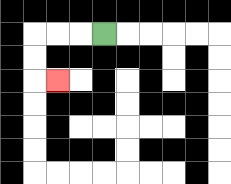{'start': '[4, 1]', 'end': '[2, 3]', 'path_directions': 'L,L,L,D,D,R', 'path_coordinates': '[[4, 1], [3, 1], [2, 1], [1, 1], [1, 2], [1, 3], [2, 3]]'}